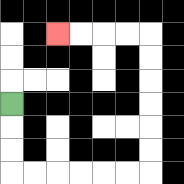{'start': '[0, 4]', 'end': '[2, 1]', 'path_directions': 'D,D,D,R,R,R,R,R,R,U,U,U,U,U,U,L,L,L,L', 'path_coordinates': '[[0, 4], [0, 5], [0, 6], [0, 7], [1, 7], [2, 7], [3, 7], [4, 7], [5, 7], [6, 7], [6, 6], [6, 5], [6, 4], [6, 3], [6, 2], [6, 1], [5, 1], [4, 1], [3, 1], [2, 1]]'}